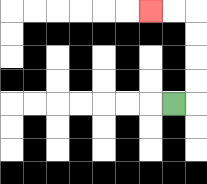{'start': '[7, 4]', 'end': '[6, 0]', 'path_directions': 'R,U,U,U,U,L,L', 'path_coordinates': '[[7, 4], [8, 4], [8, 3], [8, 2], [8, 1], [8, 0], [7, 0], [6, 0]]'}